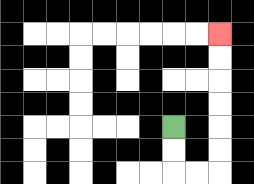{'start': '[7, 5]', 'end': '[9, 1]', 'path_directions': 'D,D,R,R,U,U,U,U,U,U', 'path_coordinates': '[[7, 5], [7, 6], [7, 7], [8, 7], [9, 7], [9, 6], [9, 5], [9, 4], [9, 3], [9, 2], [9, 1]]'}